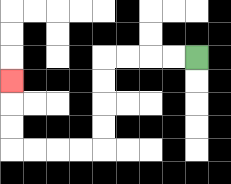{'start': '[8, 2]', 'end': '[0, 3]', 'path_directions': 'L,L,L,L,D,D,D,D,L,L,L,L,U,U,U', 'path_coordinates': '[[8, 2], [7, 2], [6, 2], [5, 2], [4, 2], [4, 3], [4, 4], [4, 5], [4, 6], [3, 6], [2, 6], [1, 6], [0, 6], [0, 5], [0, 4], [0, 3]]'}